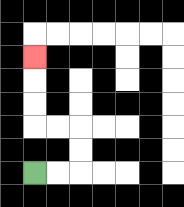{'start': '[1, 7]', 'end': '[1, 2]', 'path_directions': 'R,R,U,U,L,L,U,U,U', 'path_coordinates': '[[1, 7], [2, 7], [3, 7], [3, 6], [3, 5], [2, 5], [1, 5], [1, 4], [1, 3], [1, 2]]'}